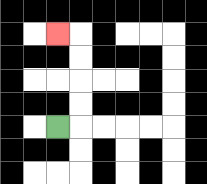{'start': '[2, 5]', 'end': '[2, 1]', 'path_directions': 'R,U,U,U,U,L', 'path_coordinates': '[[2, 5], [3, 5], [3, 4], [3, 3], [3, 2], [3, 1], [2, 1]]'}